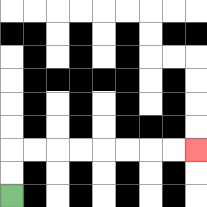{'start': '[0, 8]', 'end': '[8, 6]', 'path_directions': 'U,U,R,R,R,R,R,R,R,R', 'path_coordinates': '[[0, 8], [0, 7], [0, 6], [1, 6], [2, 6], [3, 6], [4, 6], [5, 6], [6, 6], [7, 6], [8, 6]]'}